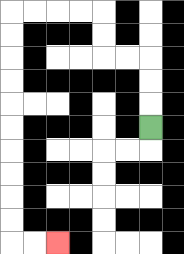{'start': '[6, 5]', 'end': '[2, 10]', 'path_directions': 'U,U,U,L,L,U,U,L,L,L,L,D,D,D,D,D,D,D,D,D,D,R,R', 'path_coordinates': '[[6, 5], [6, 4], [6, 3], [6, 2], [5, 2], [4, 2], [4, 1], [4, 0], [3, 0], [2, 0], [1, 0], [0, 0], [0, 1], [0, 2], [0, 3], [0, 4], [0, 5], [0, 6], [0, 7], [0, 8], [0, 9], [0, 10], [1, 10], [2, 10]]'}